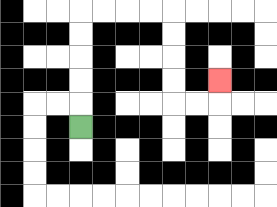{'start': '[3, 5]', 'end': '[9, 3]', 'path_directions': 'U,U,U,U,U,R,R,R,R,D,D,D,D,R,R,U', 'path_coordinates': '[[3, 5], [3, 4], [3, 3], [3, 2], [3, 1], [3, 0], [4, 0], [5, 0], [6, 0], [7, 0], [7, 1], [7, 2], [7, 3], [7, 4], [8, 4], [9, 4], [9, 3]]'}